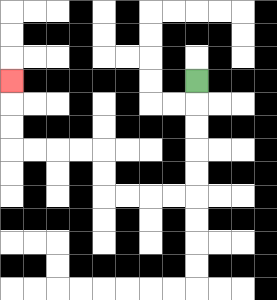{'start': '[8, 3]', 'end': '[0, 3]', 'path_directions': 'D,D,D,D,D,L,L,L,L,U,U,L,L,L,L,U,U,U', 'path_coordinates': '[[8, 3], [8, 4], [8, 5], [8, 6], [8, 7], [8, 8], [7, 8], [6, 8], [5, 8], [4, 8], [4, 7], [4, 6], [3, 6], [2, 6], [1, 6], [0, 6], [0, 5], [0, 4], [0, 3]]'}